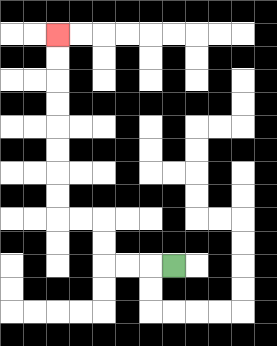{'start': '[7, 11]', 'end': '[2, 1]', 'path_directions': 'L,L,L,U,U,L,L,U,U,U,U,U,U,U,U', 'path_coordinates': '[[7, 11], [6, 11], [5, 11], [4, 11], [4, 10], [4, 9], [3, 9], [2, 9], [2, 8], [2, 7], [2, 6], [2, 5], [2, 4], [2, 3], [2, 2], [2, 1]]'}